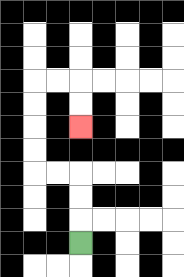{'start': '[3, 10]', 'end': '[3, 5]', 'path_directions': 'U,U,U,L,L,U,U,U,U,R,R,D,D', 'path_coordinates': '[[3, 10], [3, 9], [3, 8], [3, 7], [2, 7], [1, 7], [1, 6], [1, 5], [1, 4], [1, 3], [2, 3], [3, 3], [3, 4], [3, 5]]'}